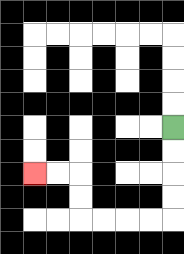{'start': '[7, 5]', 'end': '[1, 7]', 'path_directions': 'D,D,D,D,L,L,L,L,U,U,L,L', 'path_coordinates': '[[7, 5], [7, 6], [7, 7], [7, 8], [7, 9], [6, 9], [5, 9], [4, 9], [3, 9], [3, 8], [3, 7], [2, 7], [1, 7]]'}